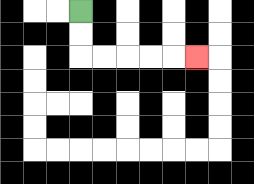{'start': '[3, 0]', 'end': '[8, 2]', 'path_directions': 'D,D,R,R,R,R,R', 'path_coordinates': '[[3, 0], [3, 1], [3, 2], [4, 2], [5, 2], [6, 2], [7, 2], [8, 2]]'}